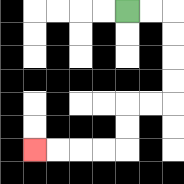{'start': '[5, 0]', 'end': '[1, 6]', 'path_directions': 'R,R,D,D,D,D,L,L,D,D,L,L,L,L', 'path_coordinates': '[[5, 0], [6, 0], [7, 0], [7, 1], [7, 2], [7, 3], [7, 4], [6, 4], [5, 4], [5, 5], [5, 6], [4, 6], [3, 6], [2, 6], [1, 6]]'}